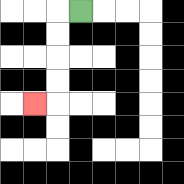{'start': '[3, 0]', 'end': '[1, 4]', 'path_directions': 'L,D,D,D,D,L', 'path_coordinates': '[[3, 0], [2, 0], [2, 1], [2, 2], [2, 3], [2, 4], [1, 4]]'}